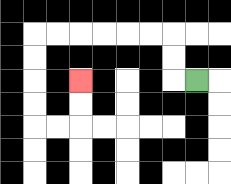{'start': '[8, 3]', 'end': '[3, 3]', 'path_directions': 'L,U,U,L,L,L,L,L,L,D,D,D,D,R,R,U,U', 'path_coordinates': '[[8, 3], [7, 3], [7, 2], [7, 1], [6, 1], [5, 1], [4, 1], [3, 1], [2, 1], [1, 1], [1, 2], [1, 3], [1, 4], [1, 5], [2, 5], [3, 5], [3, 4], [3, 3]]'}